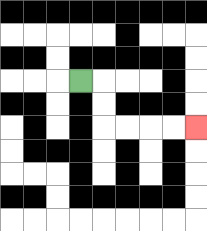{'start': '[3, 3]', 'end': '[8, 5]', 'path_directions': 'R,D,D,R,R,R,R', 'path_coordinates': '[[3, 3], [4, 3], [4, 4], [4, 5], [5, 5], [6, 5], [7, 5], [8, 5]]'}